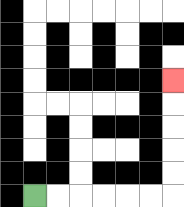{'start': '[1, 8]', 'end': '[7, 3]', 'path_directions': 'R,R,R,R,R,R,U,U,U,U,U', 'path_coordinates': '[[1, 8], [2, 8], [3, 8], [4, 8], [5, 8], [6, 8], [7, 8], [7, 7], [7, 6], [7, 5], [7, 4], [7, 3]]'}